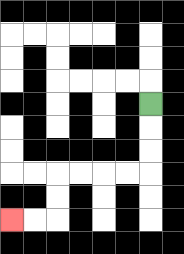{'start': '[6, 4]', 'end': '[0, 9]', 'path_directions': 'D,D,D,L,L,L,L,D,D,L,L', 'path_coordinates': '[[6, 4], [6, 5], [6, 6], [6, 7], [5, 7], [4, 7], [3, 7], [2, 7], [2, 8], [2, 9], [1, 9], [0, 9]]'}